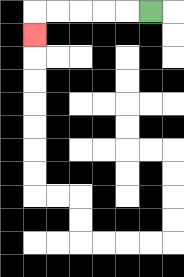{'start': '[6, 0]', 'end': '[1, 1]', 'path_directions': 'L,L,L,L,L,D', 'path_coordinates': '[[6, 0], [5, 0], [4, 0], [3, 0], [2, 0], [1, 0], [1, 1]]'}